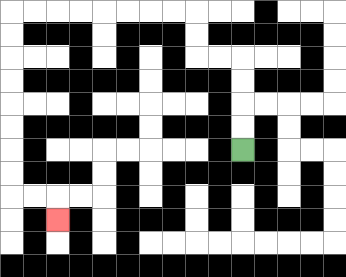{'start': '[10, 6]', 'end': '[2, 9]', 'path_directions': 'U,U,U,U,L,L,U,U,L,L,L,L,L,L,L,L,D,D,D,D,D,D,D,D,R,R,D', 'path_coordinates': '[[10, 6], [10, 5], [10, 4], [10, 3], [10, 2], [9, 2], [8, 2], [8, 1], [8, 0], [7, 0], [6, 0], [5, 0], [4, 0], [3, 0], [2, 0], [1, 0], [0, 0], [0, 1], [0, 2], [0, 3], [0, 4], [0, 5], [0, 6], [0, 7], [0, 8], [1, 8], [2, 8], [2, 9]]'}